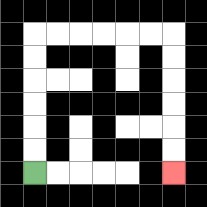{'start': '[1, 7]', 'end': '[7, 7]', 'path_directions': 'U,U,U,U,U,U,R,R,R,R,R,R,D,D,D,D,D,D', 'path_coordinates': '[[1, 7], [1, 6], [1, 5], [1, 4], [1, 3], [1, 2], [1, 1], [2, 1], [3, 1], [4, 1], [5, 1], [6, 1], [7, 1], [7, 2], [7, 3], [7, 4], [7, 5], [7, 6], [7, 7]]'}